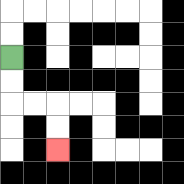{'start': '[0, 2]', 'end': '[2, 6]', 'path_directions': 'D,D,R,R,D,D', 'path_coordinates': '[[0, 2], [0, 3], [0, 4], [1, 4], [2, 4], [2, 5], [2, 6]]'}